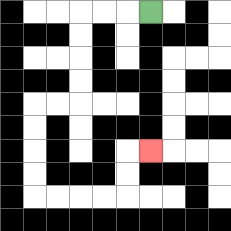{'start': '[6, 0]', 'end': '[6, 6]', 'path_directions': 'L,L,L,D,D,D,D,L,L,D,D,D,D,R,R,R,R,U,U,R', 'path_coordinates': '[[6, 0], [5, 0], [4, 0], [3, 0], [3, 1], [3, 2], [3, 3], [3, 4], [2, 4], [1, 4], [1, 5], [1, 6], [1, 7], [1, 8], [2, 8], [3, 8], [4, 8], [5, 8], [5, 7], [5, 6], [6, 6]]'}